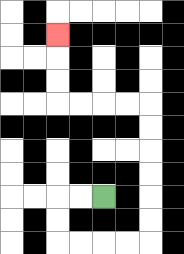{'start': '[4, 8]', 'end': '[2, 1]', 'path_directions': 'L,L,D,D,R,R,R,R,U,U,U,U,U,U,L,L,L,L,U,U,U', 'path_coordinates': '[[4, 8], [3, 8], [2, 8], [2, 9], [2, 10], [3, 10], [4, 10], [5, 10], [6, 10], [6, 9], [6, 8], [6, 7], [6, 6], [6, 5], [6, 4], [5, 4], [4, 4], [3, 4], [2, 4], [2, 3], [2, 2], [2, 1]]'}